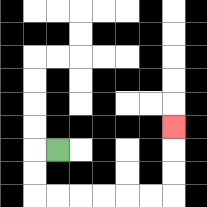{'start': '[2, 6]', 'end': '[7, 5]', 'path_directions': 'L,D,D,R,R,R,R,R,R,U,U,U', 'path_coordinates': '[[2, 6], [1, 6], [1, 7], [1, 8], [2, 8], [3, 8], [4, 8], [5, 8], [6, 8], [7, 8], [7, 7], [7, 6], [7, 5]]'}